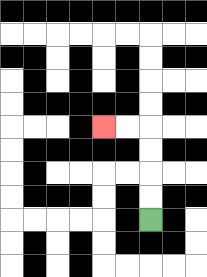{'start': '[6, 9]', 'end': '[4, 5]', 'path_directions': 'U,U,U,U,L,L', 'path_coordinates': '[[6, 9], [6, 8], [6, 7], [6, 6], [6, 5], [5, 5], [4, 5]]'}